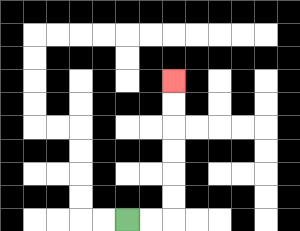{'start': '[5, 9]', 'end': '[7, 3]', 'path_directions': 'R,R,U,U,U,U,U,U', 'path_coordinates': '[[5, 9], [6, 9], [7, 9], [7, 8], [7, 7], [7, 6], [7, 5], [7, 4], [7, 3]]'}